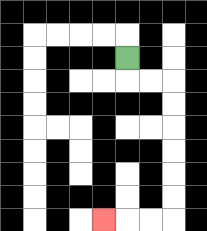{'start': '[5, 2]', 'end': '[4, 9]', 'path_directions': 'D,R,R,D,D,D,D,D,D,L,L,L', 'path_coordinates': '[[5, 2], [5, 3], [6, 3], [7, 3], [7, 4], [7, 5], [7, 6], [7, 7], [7, 8], [7, 9], [6, 9], [5, 9], [4, 9]]'}